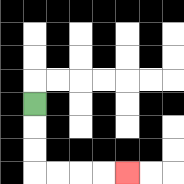{'start': '[1, 4]', 'end': '[5, 7]', 'path_directions': 'D,D,D,R,R,R,R', 'path_coordinates': '[[1, 4], [1, 5], [1, 6], [1, 7], [2, 7], [3, 7], [4, 7], [5, 7]]'}